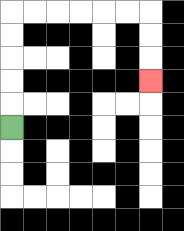{'start': '[0, 5]', 'end': '[6, 3]', 'path_directions': 'U,U,U,U,U,R,R,R,R,R,R,D,D,D', 'path_coordinates': '[[0, 5], [0, 4], [0, 3], [0, 2], [0, 1], [0, 0], [1, 0], [2, 0], [3, 0], [4, 0], [5, 0], [6, 0], [6, 1], [6, 2], [6, 3]]'}